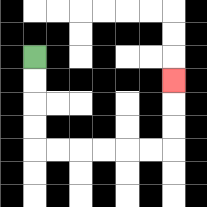{'start': '[1, 2]', 'end': '[7, 3]', 'path_directions': 'D,D,D,D,R,R,R,R,R,R,U,U,U', 'path_coordinates': '[[1, 2], [1, 3], [1, 4], [1, 5], [1, 6], [2, 6], [3, 6], [4, 6], [5, 6], [6, 6], [7, 6], [7, 5], [7, 4], [7, 3]]'}